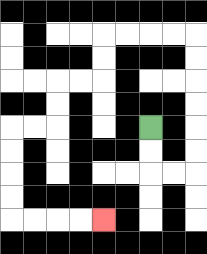{'start': '[6, 5]', 'end': '[4, 9]', 'path_directions': 'D,D,R,R,U,U,U,U,U,U,L,L,L,L,D,D,L,L,D,D,L,L,D,D,D,D,R,R,R,R', 'path_coordinates': '[[6, 5], [6, 6], [6, 7], [7, 7], [8, 7], [8, 6], [8, 5], [8, 4], [8, 3], [8, 2], [8, 1], [7, 1], [6, 1], [5, 1], [4, 1], [4, 2], [4, 3], [3, 3], [2, 3], [2, 4], [2, 5], [1, 5], [0, 5], [0, 6], [0, 7], [0, 8], [0, 9], [1, 9], [2, 9], [3, 9], [4, 9]]'}